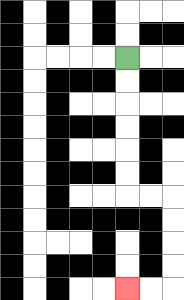{'start': '[5, 2]', 'end': '[5, 12]', 'path_directions': 'D,D,D,D,D,D,R,R,D,D,D,D,L,L', 'path_coordinates': '[[5, 2], [5, 3], [5, 4], [5, 5], [5, 6], [5, 7], [5, 8], [6, 8], [7, 8], [7, 9], [7, 10], [7, 11], [7, 12], [6, 12], [5, 12]]'}